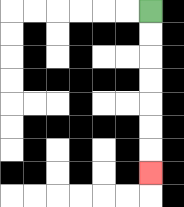{'start': '[6, 0]', 'end': '[6, 7]', 'path_directions': 'D,D,D,D,D,D,D', 'path_coordinates': '[[6, 0], [6, 1], [6, 2], [6, 3], [6, 4], [6, 5], [6, 6], [6, 7]]'}